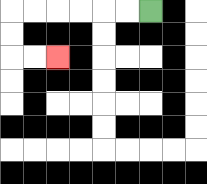{'start': '[6, 0]', 'end': '[2, 2]', 'path_directions': 'L,L,L,L,L,L,D,D,R,R', 'path_coordinates': '[[6, 0], [5, 0], [4, 0], [3, 0], [2, 0], [1, 0], [0, 0], [0, 1], [0, 2], [1, 2], [2, 2]]'}